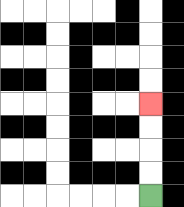{'start': '[6, 8]', 'end': '[6, 4]', 'path_directions': 'U,U,U,U', 'path_coordinates': '[[6, 8], [6, 7], [6, 6], [6, 5], [6, 4]]'}